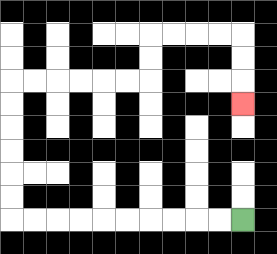{'start': '[10, 9]', 'end': '[10, 4]', 'path_directions': 'L,L,L,L,L,L,L,L,L,L,U,U,U,U,U,U,R,R,R,R,R,R,U,U,R,R,R,R,D,D,D', 'path_coordinates': '[[10, 9], [9, 9], [8, 9], [7, 9], [6, 9], [5, 9], [4, 9], [3, 9], [2, 9], [1, 9], [0, 9], [0, 8], [0, 7], [0, 6], [0, 5], [0, 4], [0, 3], [1, 3], [2, 3], [3, 3], [4, 3], [5, 3], [6, 3], [6, 2], [6, 1], [7, 1], [8, 1], [9, 1], [10, 1], [10, 2], [10, 3], [10, 4]]'}